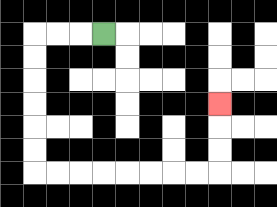{'start': '[4, 1]', 'end': '[9, 4]', 'path_directions': 'L,L,L,D,D,D,D,D,D,R,R,R,R,R,R,R,R,U,U,U', 'path_coordinates': '[[4, 1], [3, 1], [2, 1], [1, 1], [1, 2], [1, 3], [1, 4], [1, 5], [1, 6], [1, 7], [2, 7], [3, 7], [4, 7], [5, 7], [6, 7], [7, 7], [8, 7], [9, 7], [9, 6], [9, 5], [9, 4]]'}